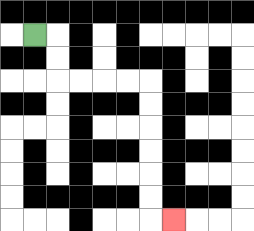{'start': '[1, 1]', 'end': '[7, 9]', 'path_directions': 'R,D,D,R,R,R,R,D,D,D,D,D,D,R', 'path_coordinates': '[[1, 1], [2, 1], [2, 2], [2, 3], [3, 3], [4, 3], [5, 3], [6, 3], [6, 4], [6, 5], [6, 6], [6, 7], [6, 8], [6, 9], [7, 9]]'}